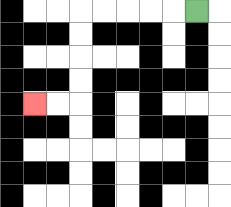{'start': '[8, 0]', 'end': '[1, 4]', 'path_directions': 'L,L,L,L,L,D,D,D,D,L,L', 'path_coordinates': '[[8, 0], [7, 0], [6, 0], [5, 0], [4, 0], [3, 0], [3, 1], [3, 2], [3, 3], [3, 4], [2, 4], [1, 4]]'}